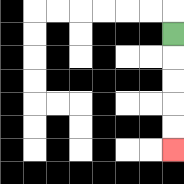{'start': '[7, 1]', 'end': '[7, 6]', 'path_directions': 'D,D,D,D,D', 'path_coordinates': '[[7, 1], [7, 2], [7, 3], [7, 4], [7, 5], [7, 6]]'}